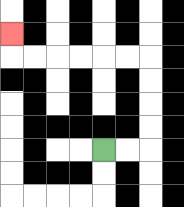{'start': '[4, 6]', 'end': '[0, 1]', 'path_directions': 'R,R,U,U,U,U,L,L,L,L,L,L,U', 'path_coordinates': '[[4, 6], [5, 6], [6, 6], [6, 5], [6, 4], [6, 3], [6, 2], [5, 2], [4, 2], [3, 2], [2, 2], [1, 2], [0, 2], [0, 1]]'}